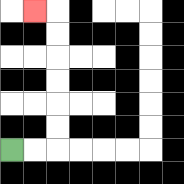{'start': '[0, 6]', 'end': '[1, 0]', 'path_directions': 'R,R,U,U,U,U,U,U,L', 'path_coordinates': '[[0, 6], [1, 6], [2, 6], [2, 5], [2, 4], [2, 3], [2, 2], [2, 1], [2, 0], [1, 0]]'}